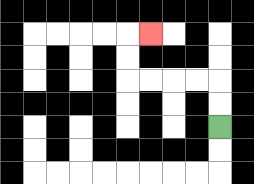{'start': '[9, 5]', 'end': '[6, 1]', 'path_directions': 'U,U,L,L,L,L,U,U,R', 'path_coordinates': '[[9, 5], [9, 4], [9, 3], [8, 3], [7, 3], [6, 3], [5, 3], [5, 2], [5, 1], [6, 1]]'}